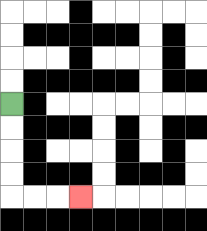{'start': '[0, 4]', 'end': '[3, 8]', 'path_directions': 'D,D,D,D,R,R,R', 'path_coordinates': '[[0, 4], [0, 5], [0, 6], [0, 7], [0, 8], [1, 8], [2, 8], [3, 8]]'}